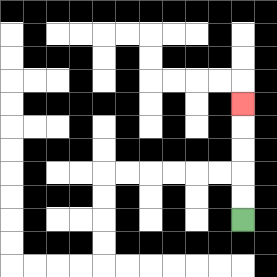{'start': '[10, 9]', 'end': '[10, 4]', 'path_directions': 'U,U,U,U,U', 'path_coordinates': '[[10, 9], [10, 8], [10, 7], [10, 6], [10, 5], [10, 4]]'}